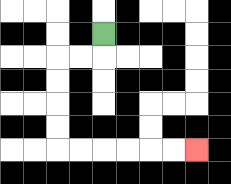{'start': '[4, 1]', 'end': '[8, 6]', 'path_directions': 'D,L,L,D,D,D,D,R,R,R,R,R,R', 'path_coordinates': '[[4, 1], [4, 2], [3, 2], [2, 2], [2, 3], [2, 4], [2, 5], [2, 6], [3, 6], [4, 6], [5, 6], [6, 6], [7, 6], [8, 6]]'}